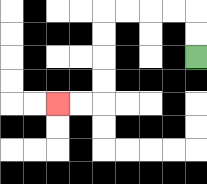{'start': '[8, 2]', 'end': '[2, 4]', 'path_directions': 'U,U,L,L,L,L,D,D,D,D,L,L', 'path_coordinates': '[[8, 2], [8, 1], [8, 0], [7, 0], [6, 0], [5, 0], [4, 0], [4, 1], [4, 2], [4, 3], [4, 4], [3, 4], [2, 4]]'}